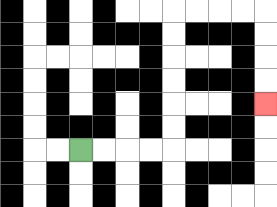{'start': '[3, 6]', 'end': '[11, 4]', 'path_directions': 'R,R,R,R,U,U,U,U,U,U,R,R,R,R,D,D,D,D', 'path_coordinates': '[[3, 6], [4, 6], [5, 6], [6, 6], [7, 6], [7, 5], [7, 4], [7, 3], [7, 2], [7, 1], [7, 0], [8, 0], [9, 0], [10, 0], [11, 0], [11, 1], [11, 2], [11, 3], [11, 4]]'}